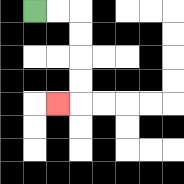{'start': '[1, 0]', 'end': '[2, 4]', 'path_directions': 'R,R,D,D,D,D,L', 'path_coordinates': '[[1, 0], [2, 0], [3, 0], [3, 1], [3, 2], [3, 3], [3, 4], [2, 4]]'}